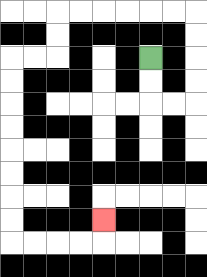{'start': '[6, 2]', 'end': '[4, 9]', 'path_directions': 'D,D,R,R,U,U,U,U,L,L,L,L,L,L,D,D,L,L,D,D,D,D,D,D,D,D,R,R,R,R,U', 'path_coordinates': '[[6, 2], [6, 3], [6, 4], [7, 4], [8, 4], [8, 3], [8, 2], [8, 1], [8, 0], [7, 0], [6, 0], [5, 0], [4, 0], [3, 0], [2, 0], [2, 1], [2, 2], [1, 2], [0, 2], [0, 3], [0, 4], [0, 5], [0, 6], [0, 7], [0, 8], [0, 9], [0, 10], [1, 10], [2, 10], [3, 10], [4, 10], [4, 9]]'}